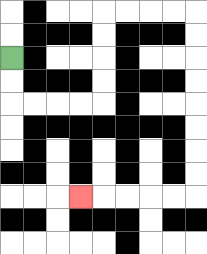{'start': '[0, 2]', 'end': '[3, 8]', 'path_directions': 'D,D,R,R,R,R,U,U,U,U,R,R,R,R,D,D,D,D,D,D,D,D,L,L,L,L,L', 'path_coordinates': '[[0, 2], [0, 3], [0, 4], [1, 4], [2, 4], [3, 4], [4, 4], [4, 3], [4, 2], [4, 1], [4, 0], [5, 0], [6, 0], [7, 0], [8, 0], [8, 1], [8, 2], [8, 3], [8, 4], [8, 5], [8, 6], [8, 7], [8, 8], [7, 8], [6, 8], [5, 8], [4, 8], [3, 8]]'}